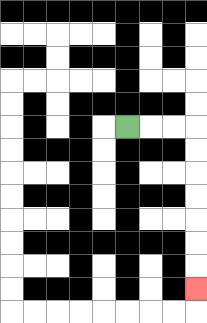{'start': '[5, 5]', 'end': '[8, 12]', 'path_directions': 'R,R,R,D,D,D,D,D,D,D', 'path_coordinates': '[[5, 5], [6, 5], [7, 5], [8, 5], [8, 6], [8, 7], [8, 8], [8, 9], [8, 10], [8, 11], [8, 12]]'}